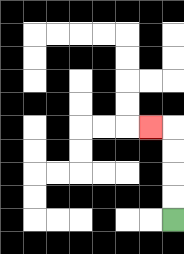{'start': '[7, 9]', 'end': '[6, 5]', 'path_directions': 'U,U,U,U,L', 'path_coordinates': '[[7, 9], [7, 8], [7, 7], [7, 6], [7, 5], [6, 5]]'}